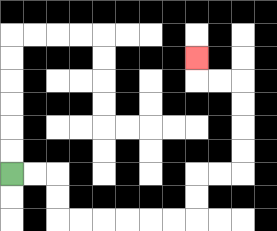{'start': '[0, 7]', 'end': '[8, 2]', 'path_directions': 'R,R,D,D,R,R,R,R,R,R,U,U,R,R,U,U,U,U,L,L,U', 'path_coordinates': '[[0, 7], [1, 7], [2, 7], [2, 8], [2, 9], [3, 9], [4, 9], [5, 9], [6, 9], [7, 9], [8, 9], [8, 8], [8, 7], [9, 7], [10, 7], [10, 6], [10, 5], [10, 4], [10, 3], [9, 3], [8, 3], [8, 2]]'}